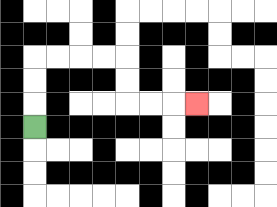{'start': '[1, 5]', 'end': '[8, 4]', 'path_directions': 'U,U,U,R,R,R,R,D,D,R,R,R', 'path_coordinates': '[[1, 5], [1, 4], [1, 3], [1, 2], [2, 2], [3, 2], [4, 2], [5, 2], [5, 3], [5, 4], [6, 4], [7, 4], [8, 4]]'}